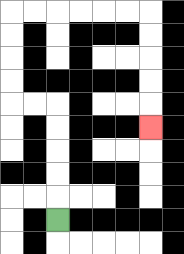{'start': '[2, 9]', 'end': '[6, 5]', 'path_directions': 'U,U,U,U,U,L,L,U,U,U,U,R,R,R,R,R,R,D,D,D,D,D', 'path_coordinates': '[[2, 9], [2, 8], [2, 7], [2, 6], [2, 5], [2, 4], [1, 4], [0, 4], [0, 3], [0, 2], [0, 1], [0, 0], [1, 0], [2, 0], [3, 0], [4, 0], [5, 0], [6, 0], [6, 1], [6, 2], [6, 3], [6, 4], [6, 5]]'}